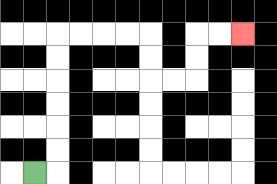{'start': '[1, 7]', 'end': '[10, 1]', 'path_directions': 'R,U,U,U,U,U,U,R,R,R,R,D,D,R,R,U,U,R,R', 'path_coordinates': '[[1, 7], [2, 7], [2, 6], [2, 5], [2, 4], [2, 3], [2, 2], [2, 1], [3, 1], [4, 1], [5, 1], [6, 1], [6, 2], [6, 3], [7, 3], [8, 3], [8, 2], [8, 1], [9, 1], [10, 1]]'}